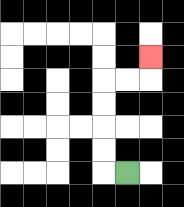{'start': '[5, 7]', 'end': '[6, 2]', 'path_directions': 'L,U,U,U,U,R,R,U', 'path_coordinates': '[[5, 7], [4, 7], [4, 6], [4, 5], [4, 4], [4, 3], [5, 3], [6, 3], [6, 2]]'}